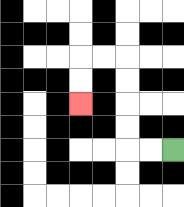{'start': '[7, 6]', 'end': '[3, 4]', 'path_directions': 'L,L,U,U,U,U,L,L,D,D', 'path_coordinates': '[[7, 6], [6, 6], [5, 6], [5, 5], [5, 4], [5, 3], [5, 2], [4, 2], [3, 2], [3, 3], [3, 4]]'}